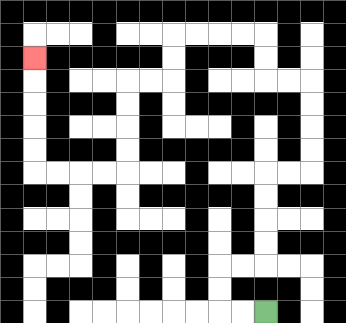{'start': '[11, 13]', 'end': '[1, 2]', 'path_directions': 'L,L,U,U,R,R,U,U,U,U,R,R,U,U,U,U,L,L,U,U,L,L,L,L,D,D,L,L,D,D,D,D,L,L,L,L,U,U,U,U,U', 'path_coordinates': '[[11, 13], [10, 13], [9, 13], [9, 12], [9, 11], [10, 11], [11, 11], [11, 10], [11, 9], [11, 8], [11, 7], [12, 7], [13, 7], [13, 6], [13, 5], [13, 4], [13, 3], [12, 3], [11, 3], [11, 2], [11, 1], [10, 1], [9, 1], [8, 1], [7, 1], [7, 2], [7, 3], [6, 3], [5, 3], [5, 4], [5, 5], [5, 6], [5, 7], [4, 7], [3, 7], [2, 7], [1, 7], [1, 6], [1, 5], [1, 4], [1, 3], [1, 2]]'}